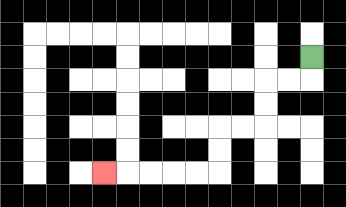{'start': '[13, 2]', 'end': '[4, 7]', 'path_directions': 'D,L,L,D,D,L,L,D,D,L,L,L,L,L', 'path_coordinates': '[[13, 2], [13, 3], [12, 3], [11, 3], [11, 4], [11, 5], [10, 5], [9, 5], [9, 6], [9, 7], [8, 7], [7, 7], [6, 7], [5, 7], [4, 7]]'}